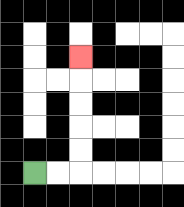{'start': '[1, 7]', 'end': '[3, 2]', 'path_directions': 'R,R,U,U,U,U,U', 'path_coordinates': '[[1, 7], [2, 7], [3, 7], [3, 6], [3, 5], [3, 4], [3, 3], [3, 2]]'}